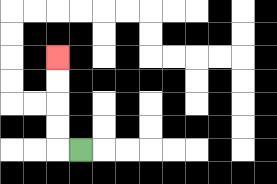{'start': '[3, 6]', 'end': '[2, 2]', 'path_directions': 'L,U,U,U,U', 'path_coordinates': '[[3, 6], [2, 6], [2, 5], [2, 4], [2, 3], [2, 2]]'}